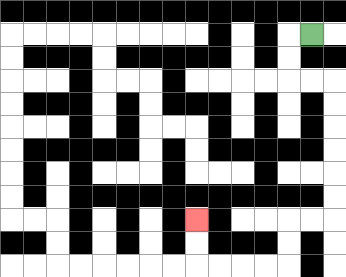{'start': '[13, 1]', 'end': '[8, 9]', 'path_directions': 'L,D,D,R,R,D,D,D,D,D,D,L,L,D,D,L,L,L,L,U,U', 'path_coordinates': '[[13, 1], [12, 1], [12, 2], [12, 3], [13, 3], [14, 3], [14, 4], [14, 5], [14, 6], [14, 7], [14, 8], [14, 9], [13, 9], [12, 9], [12, 10], [12, 11], [11, 11], [10, 11], [9, 11], [8, 11], [8, 10], [8, 9]]'}